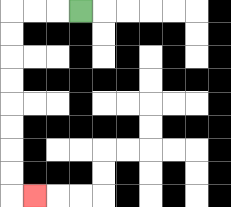{'start': '[3, 0]', 'end': '[1, 8]', 'path_directions': 'L,L,L,D,D,D,D,D,D,D,D,R', 'path_coordinates': '[[3, 0], [2, 0], [1, 0], [0, 0], [0, 1], [0, 2], [0, 3], [0, 4], [0, 5], [0, 6], [0, 7], [0, 8], [1, 8]]'}